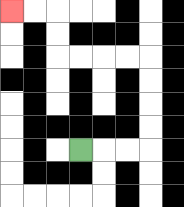{'start': '[3, 6]', 'end': '[0, 0]', 'path_directions': 'R,R,R,U,U,U,U,L,L,L,L,U,U,L,L', 'path_coordinates': '[[3, 6], [4, 6], [5, 6], [6, 6], [6, 5], [6, 4], [6, 3], [6, 2], [5, 2], [4, 2], [3, 2], [2, 2], [2, 1], [2, 0], [1, 0], [0, 0]]'}